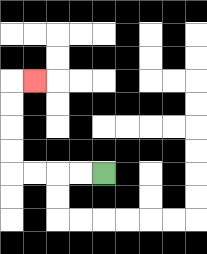{'start': '[4, 7]', 'end': '[1, 3]', 'path_directions': 'L,L,L,L,U,U,U,U,R', 'path_coordinates': '[[4, 7], [3, 7], [2, 7], [1, 7], [0, 7], [0, 6], [0, 5], [0, 4], [0, 3], [1, 3]]'}